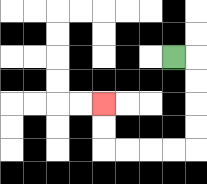{'start': '[7, 2]', 'end': '[4, 4]', 'path_directions': 'R,D,D,D,D,L,L,L,L,U,U', 'path_coordinates': '[[7, 2], [8, 2], [8, 3], [8, 4], [8, 5], [8, 6], [7, 6], [6, 6], [5, 6], [4, 6], [4, 5], [4, 4]]'}